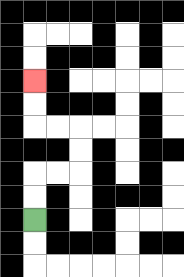{'start': '[1, 9]', 'end': '[1, 3]', 'path_directions': 'U,U,R,R,U,U,L,L,U,U', 'path_coordinates': '[[1, 9], [1, 8], [1, 7], [2, 7], [3, 7], [3, 6], [3, 5], [2, 5], [1, 5], [1, 4], [1, 3]]'}